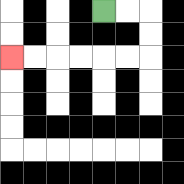{'start': '[4, 0]', 'end': '[0, 2]', 'path_directions': 'R,R,D,D,L,L,L,L,L,L', 'path_coordinates': '[[4, 0], [5, 0], [6, 0], [6, 1], [6, 2], [5, 2], [4, 2], [3, 2], [2, 2], [1, 2], [0, 2]]'}